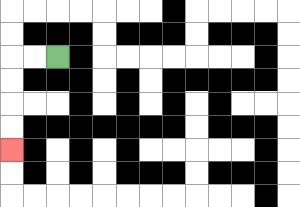{'start': '[2, 2]', 'end': '[0, 6]', 'path_directions': 'L,L,D,D,D,D', 'path_coordinates': '[[2, 2], [1, 2], [0, 2], [0, 3], [0, 4], [0, 5], [0, 6]]'}